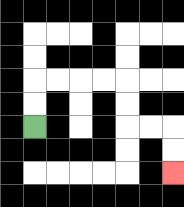{'start': '[1, 5]', 'end': '[7, 7]', 'path_directions': 'U,U,R,R,R,R,D,D,R,R,D,D', 'path_coordinates': '[[1, 5], [1, 4], [1, 3], [2, 3], [3, 3], [4, 3], [5, 3], [5, 4], [5, 5], [6, 5], [7, 5], [7, 6], [7, 7]]'}